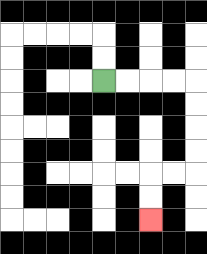{'start': '[4, 3]', 'end': '[6, 9]', 'path_directions': 'R,R,R,R,D,D,D,D,L,L,D,D', 'path_coordinates': '[[4, 3], [5, 3], [6, 3], [7, 3], [8, 3], [8, 4], [8, 5], [8, 6], [8, 7], [7, 7], [6, 7], [6, 8], [6, 9]]'}